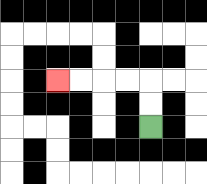{'start': '[6, 5]', 'end': '[2, 3]', 'path_directions': 'U,U,L,L,L,L', 'path_coordinates': '[[6, 5], [6, 4], [6, 3], [5, 3], [4, 3], [3, 3], [2, 3]]'}